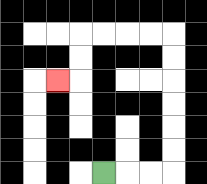{'start': '[4, 7]', 'end': '[2, 3]', 'path_directions': 'R,R,R,U,U,U,U,U,U,L,L,L,L,D,D,L', 'path_coordinates': '[[4, 7], [5, 7], [6, 7], [7, 7], [7, 6], [7, 5], [7, 4], [7, 3], [7, 2], [7, 1], [6, 1], [5, 1], [4, 1], [3, 1], [3, 2], [3, 3], [2, 3]]'}